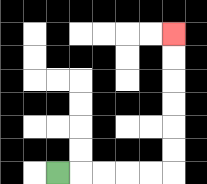{'start': '[2, 7]', 'end': '[7, 1]', 'path_directions': 'R,R,R,R,R,U,U,U,U,U,U', 'path_coordinates': '[[2, 7], [3, 7], [4, 7], [5, 7], [6, 7], [7, 7], [7, 6], [7, 5], [7, 4], [7, 3], [7, 2], [7, 1]]'}